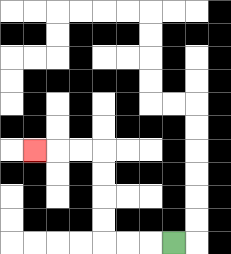{'start': '[7, 10]', 'end': '[1, 6]', 'path_directions': 'L,L,L,U,U,U,U,L,L,L', 'path_coordinates': '[[7, 10], [6, 10], [5, 10], [4, 10], [4, 9], [4, 8], [4, 7], [4, 6], [3, 6], [2, 6], [1, 6]]'}